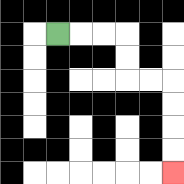{'start': '[2, 1]', 'end': '[7, 7]', 'path_directions': 'R,R,R,D,D,R,R,D,D,D,D', 'path_coordinates': '[[2, 1], [3, 1], [4, 1], [5, 1], [5, 2], [5, 3], [6, 3], [7, 3], [7, 4], [7, 5], [7, 6], [7, 7]]'}